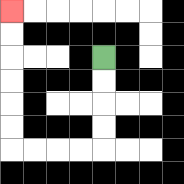{'start': '[4, 2]', 'end': '[0, 0]', 'path_directions': 'D,D,D,D,L,L,L,L,U,U,U,U,U,U', 'path_coordinates': '[[4, 2], [4, 3], [4, 4], [4, 5], [4, 6], [3, 6], [2, 6], [1, 6], [0, 6], [0, 5], [0, 4], [0, 3], [0, 2], [0, 1], [0, 0]]'}